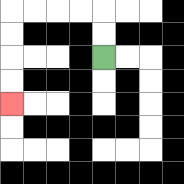{'start': '[4, 2]', 'end': '[0, 4]', 'path_directions': 'U,U,L,L,L,L,D,D,D,D', 'path_coordinates': '[[4, 2], [4, 1], [4, 0], [3, 0], [2, 0], [1, 0], [0, 0], [0, 1], [0, 2], [0, 3], [0, 4]]'}